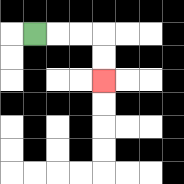{'start': '[1, 1]', 'end': '[4, 3]', 'path_directions': 'R,R,R,D,D', 'path_coordinates': '[[1, 1], [2, 1], [3, 1], [4, 1], [4, 2], [4, 3]]'}